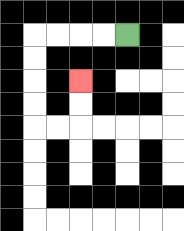{'start': '[5, 1]', 'end': '[3, 3]', 'path_directions': 'L,L,L,L,D,D,D,D,R,R,U,U', 'path_coordinates': '[[5, 1], [4, 1], [3, 1], [2, 1], [1, 1], [1, 2], [1, 3], [1, 4], [1, 5], [2, 5], [3, 5], [3, 4], [3, 3]]'}